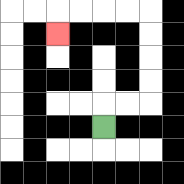{'start': '[4, 5]', 'end': '[2, 1]', 'path_directions': 'U,R,R,U,U,U,U,L,L,L,L,D', 'path_coordinates': '[[4, 5], [4, 4], [5, 4], [6, 4], [6, 3], [6, 2], [6, 1], [6, 0], [5, 0], [4, 0], [3, 0], [2, 0], [2, 1]]'}